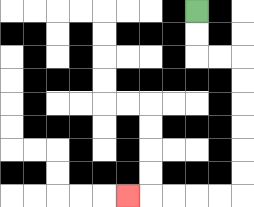{'start': '[8, 0]', 'end': '[5, 8]', 'path_directions': 'D,D,R,R,D,D,D,D,D,D,L,L,L,L,L', 'path_coordinates': '[[8, 0], [8, 1], [8, 2], [9, 2], [10, 2], [10, 3], [10, 4], [10, 5], [10, 6], [10, 7], [10, 8], [9, 8], [8, 8], [7, 8], [6, 8], [5, 8]]'}